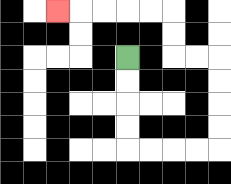{'start': '[5, 2]', 'end': '[2, 0]', 'path_directions': 'D,D,D,D,R,R,R,R,U,U,U,U,L,L,U,U,L,L,L,L,L', 'path_coordinates': '[[5, 2], [5, 3], [5, 4], [5, 5], [5, 6], [6, 6], [7, 6], [8, 6], [9, 6], [9, 5], [9, 4], [9, 3], [9, 2], [8, 2], [7, 2], [7, 1], [7, 0], [6, 0], [5, 0], [4, 0], [3, 0], [2, 0]]'}